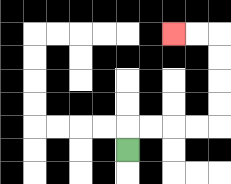{'start': '[5, 6]', 'end': '[7, 1]', 'path_directions': 'U,R,R,R,R,U,U,U,U,L,L', 'path_coordinates': '[[5, 6], [5, 5], [6, 5], [7, 5], [8, 5], [9, 5], [9, 4], [9, 3], [9, 2], [9, 1], [8, 1], [7, 1]]'}